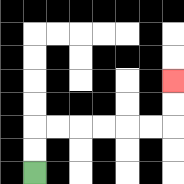{'start': '[1, 7]', 'end': '[7, 3]', 'path_directions': 'U,U,R,R,R,R,R,R,U,U', 'path_coordinates': '[[1, 7], [1, 6], [1, 5], [2, 5], [3, 5], [4, 5], [5, 5], [6, 5], [7, 5], [7, 4], [7, 3]]'}